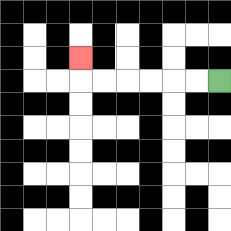{'start': '[9, 3]', 'end': '[3, 2]', 'path_directions': 'L,L,L,L,L,L,U', 'path_coordinates': '[[9, 3], [8, 3], [7, 3], [6, 3], [5, 3], [4, 3], [3, 3], [3, 2]]'}